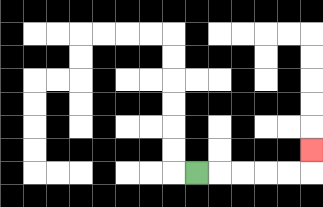{'start': '[8, 7]', 'end': '[13, 6]', 'path_directions': 'R,R,R,R,R,U', 'path_coordinates': '[[8, 7], [9, 7], [10, 7], [11, 7], [12, 7], [13, 7], [13, 6]]'}